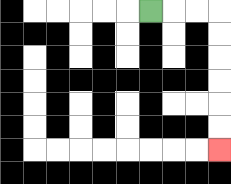{'start': '[6, 0]', 'end': '[9, 6]', 'path_directions': 'R,R,R,D,D,D,D,D,D', 'path_coordinates': '[[6, 0], [7, 0], [8, 0], [9, 0], [9, 1], [9, 2], [9, 3], [9, 4], [9, 5], [9, 6]]'}